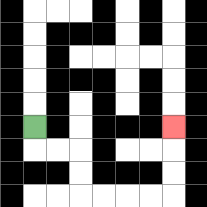{'start': '[1, 5]', 'end': '[7, 5]', 'path_directions': 'D,R,R,D,D,R,R,R,R,U,U,U', 'path_coordinates': '[[1, 5], [1, 6], [2, 6], [3, 6], [3, 7], [3, 8], [4, 8], [5, 8], [6, 8], [7, 8], [7, 7], [7, 6], [7, 5]]'}